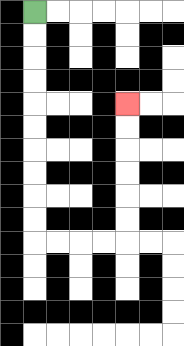{'start': '[1, 0]', 'end': '[5, 4]', 'path_directions': 'D,D,D,D,D,D,D,D,D,D,R,R,R,R,U,U,U,U,U,U', 'path_coordinates': '[[1, 0], [1, 1], [1, 2], [1, 3], [1, 4], [1, 5], [1, 6], [1, 7], [1, 8], [1, 9], [1, 10], [2, 10], [3, 10], [4, 10], [5, 10], [5, 9], [5, 8], [5, 7], [5, 6], [5, 5], [5, 4]]'}